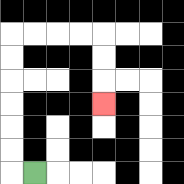{'start': '[1, 7]', 'end': '[4, 4]', 'path_directions': 'L,U,U,U,U,U,U,R,R,R,R,D,D,D', 'path_coordinates': '[[1, 7], [0, 7], [0, 6], [0, 5], [0, 4], [0, 3], [0, 2], [0, 1], [1, 1], [2, 1], [3, 1], [4, 1], [4, 2], [4, 3], [4, 4]]'}